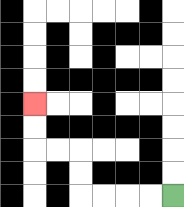{'start': '[7, 8]', 'end': '[1, 4]', 'path_directions': 'L,L,L,L,U,U,L,L,U,U', 'path_coordinates': '[[7, 8], [6, 8], [5, 8], [4, 8], [3, 8], [3, 7], [3, 6], [2, 6], [1, 6], [1, 5], [1, 4]]'}